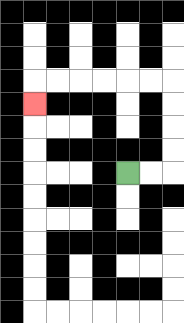{'start': '[5, 7]', 'end': '[1, 4]', 'path_directions': 'R,R,U,U,U,U,L,L,L,L,L,L,D', 'path_coordinates': '[[5, 7], [6, 7], [7, 7], [7, 6], [7, 5], [7, 4], [7, 3], [6, 3], [5, 3], [4, 3], [3, 3], [2, 3], [1, 3], [1, 4]]'}